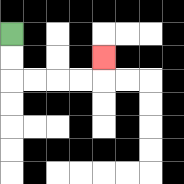{'start': '[0, 1]', 'end': '[4, 2]', 'path_directions': 'D,D,R,R,R,R,U', 'path_coordinates': '[[0, 1], [0, 2], [0, 3], [1, 3], [2, 3], [3, 3], [4, 3], [4, 2]]'}